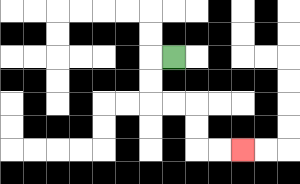{'start': '[7, 2]', 'end': '[10, 6]', 'path_directions': 'L,D,D,R,R,D,D,R,R', 'path_coordinates': '[[7, 2], [6, 2], [6, 3], [6, 4], [7, 4], [8, 4], [8, 5], [8, 6], [9, 6], [10, 6]]'}